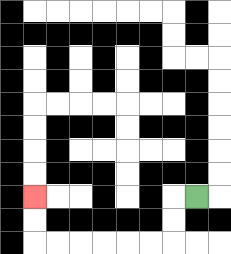{'start': '[8, 8]', 'end': '[1, 8]', 'path_directions': 'L,D,D,L,L,L,L,L,L,U,U', 'path_coordinates': '[[8, 8], [7, 8], [7, 9], [7, 10], [6, 10], [5, 10], [4, 10], [3, 10], [2, 10], [1, 10], [1, 9], [1, 8]]'}